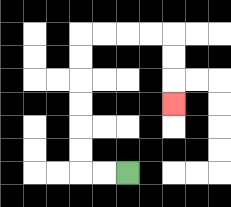{'start': '[5, 7]', 'end': '[7, 4]', 'path_directions': 'L,L,U,U,U,U,U,U,R,R,R,R,D,D,D', 'path_coordinates': '[[5, 7], [4, 7], [3, 7], [3, 6], [3, 5], [3, 4], [3, 3], [3, 2], [3, 1], [4, 1], [5, 1], [6, 1], [7, 1], [7, 2], [7, 3], [7, 4]]'}